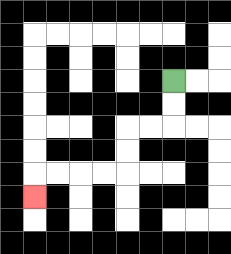{'start': '[7, 3]', 'end': '[1, 8]', 'path_directions': 'D,D,L,L,D,D,L,L,L,L,D', 'path_coordinates': '[[7, 3], [7, 4], [7, 5], [6, 5], [5, 5], [5, 6], [5, 7], [4, 7], [3, 7], [2, 7], [1, 7], [1, 8]]'}